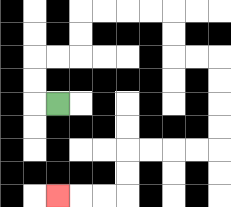{'start': '[2, 4]', 'end': '[2, 8]', 'path_directions': 'L,U,U,R,R,U,U,R,R,R,R,D,D,R,R,D,D,D,D,L,L,L,L,D,D,L,L,L', 'path_coordinates': '[[2, 4], [1, 4], [1, 3], [1, 2], [2, 2], [3, 2], [3, 1], [3, 0], [4, 0], [5, 0], [6, 0], [7, 0], [7, 1], [7, 2], [8, 2], [9, 2], [9, 3], [9, 4], [9, 5], [9, 6], [8, 6], [7, 6], [6, 6], [5, 6], [5, 7], [5, 8], [4, 8], [3, 8], [2, 8]]'}